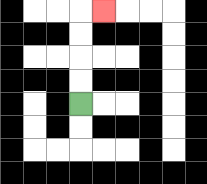{'start': '[3, 4]', 'end': '[4, 0]', 'path_directions': 'U,U,U,U,R', 'path_coordinates': '[[3, 4], [3, 3], [3, 2], [3, 1], [3, 0], [4, 0]]'}